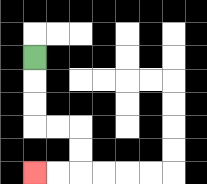{'start': '[1, 2]', 'end': '[1, 7]', 'path_directions': 'D,D,D,R,R,D,D,L,L', 'path_coordinates': '[[1, 2], [1, 3], [1, 4], [1, 5], [2, 5], [3, 5], [3, 6], [3, 7], [2, 7], [1, 7]]'}